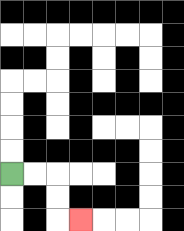{'start': '[0, 7]', 'end': '[3, 9]', 'path_directions': 'R,R,D,D,R', 'path_coordinates': '[[0, 7], [1, 7], [2, 7], [2, 8], [2, 9], [3, 9]]'}